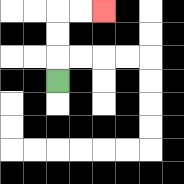{'start': '[2, 3]', 'end': '[4, 0]', 'path_directions': 'U,U,U,R,R', 'path_coordinates': '[[2, 3], [2, 2], [2, 1], [2, 0], [3, 0], [4, 0]]'}